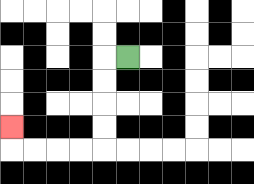{'start': '[5, 2]', 'end': '[0, 5]', 'path_directions': 'L,D,D,D,D,L,L,L,L,U', 'path_coordinates': '[[5, 2], [4, 2], [4, 3], [4, 4], [4, 5], [4, 6], [3, 6], [2, 6], [1, 6], [0, 6], [0, 5]]'}